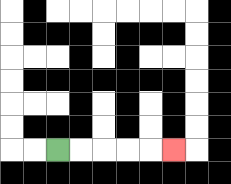{'start': '[2, 6]', 'end': '[7, 6]', 'path_directions': 'R,R,R,R,R', 'path_coordinates': '[[2, 6], [3, 6], [4, 6], [5, 6], [6, 6], [7, 6]]'}